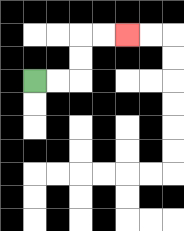{'start': '[1, 3]', 'end': '[5, 1]', 'path_directions': 'R,R,U,U,R,R', 'path_coordinates': '[[1, 3], [2, 3], [3, 3], [3, 2], [3, 1], [4, 1], [5, 1]]'}